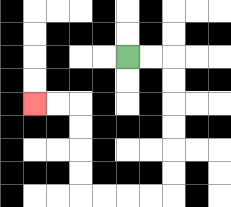{'start': '[5, 2]', 'end': '[1, 4]', 'path_directions': 'R,R,D,D,D,D,D,D,L,L,L,L,U,U,U,U,L,L', 'path_coordinates': '[[5, 2], [6, 2], [7, 2], [7, 3], [7, 4], [7, 5], [7, 6], [7, 7], [7, 8], [6, 8], [5, 8], [4, 8], [3, 8], [3, 7], [3, 6], [3, 5], [3, 4], [2, 4], [1, 4]]'}